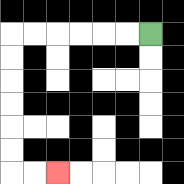{'start': '[6, 1]', 'end': '[2, 7]', 'path_directions': 'L,L,L,L,L,L,D,D,D,D,D,D,R,R', 'path_coordinates': '[[6, 1], [5, 1], [4, 1], [3, 1], [2, 1], [1, 1], [0, 1], [0, 2], [0, 3], [0, 4], [0, 5], [0, 6], [0, 7], [1, 7], [2, 7]]'}